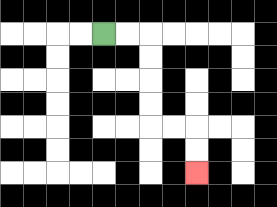{'start': '[4, 1]', 'end': '[8, 7]', 'path_directions': 'R,R,D,D,D,D,R,R,D,D', 'path_coordinates': '[[4, 1], [5, 1], [6, 1], [6, 2], [6, 3], [6, 4], [6, 5], [7, 5], [8, 5], [8, 6], [8, 7]]'}